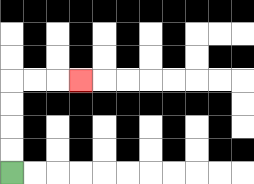{'start': '[0, 7]', 'end': '[3, 3]', 'path_directions': 'U,U,U,U,R,R,R', 'path_coordinates': '[[0, 7], [0, 6], [0, 5], [0, 4], [0, 3], [1, 3], [2, 3], [3, 3]]'}